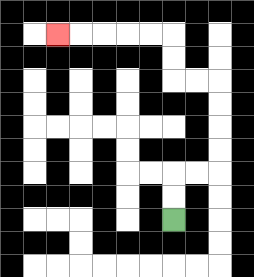{'start': '[7, 9]', 'end': '[2, 1]', 'path_directions': 'U,U,R,R,U,U,U,U,L,L,U,U,L,L,L,L,L', 'path_coordinates': '[[7, 9], [7, 8], [7, 7], [8, 7], [9, 7], [9, 6], [9, 5], [9, 4], [9, 3], [8, 3], [7, 3], [7, 2], [7, 1], [6, 1], [5, 1], [4, 1], [3, 1], [2, 1]]'}